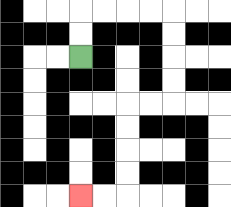{'start': '[3, 2]', 'end': '[3, 8]', 'path_directions': 'U,U,R,R,R,R,D,D,D,D,L,L,D,D,D,D,L,L', 'path_coordinates': '[[3, 2], [3, 1], [3, 0], [4, 0], [5, 0], [6, 0], [7, 0], [7, 1], [7, 2], [7, 3], [7, 4], [6, 4], [5, 4], [5, 5], [5, 6], [5, 7], [5, 8], [4, 8], [3, 8]]'}